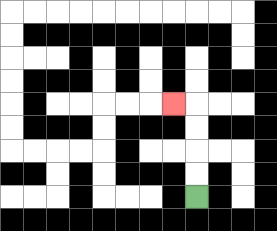{'start': '[8, 8]', 'end': '[7, 4]', 'path_directions': 'U,U,U,U,L', 'path_coordinates': '[[8, 8], [8, 7], [8, 6], [8, 5], [8, 4], [7, 4]]'}